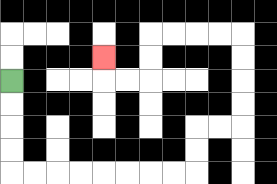{'start': '[0, 3]', 'end': '[4, 2]', 'path_directions': 'D,D,D,D,R,R,R,R,R,R,R,R,U,U,R,R,U,U,U,U,L,L,L,L,D,D,L,L,U', 'path_coordinates': '[[0, 3], [0, 4], [0, 5], [0, 6], [0, 7], [1, 7], [2, 7], [3, 7], [4, 7], [5, 7], [6, 7], [7, 7], [8, 7], [8, 6], [8, 5], [9, 5], [10, 5], [10, 4], [10, 3], [10, 2], [10, 1], [9, 1], [8, 1], [7, 1], [6, 1], [6, 2], [6, 3], [5, 3], [4, 3], [4, 2]]'}